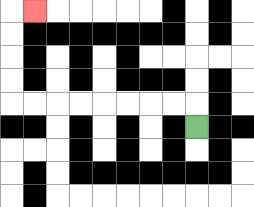{'start': '[8, 5]', 'end': '[1, 0]', 'path_directions': 'U,L,L,L,L,L,L,L,L,U,U,U,U,R', 'path_coordinates': '[[8, 5], [8, 4], [7, 4], [6, 4], [5, 4], [4, 4], [3, 4], [2, 4], [1, 4], [0, 4], [0, 3], [0, 2], [0, 1], [0, 0], [1, 0]]'}